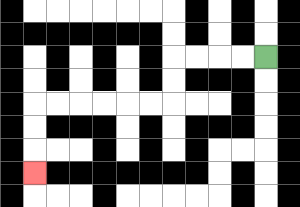{'start': '[11, 2]', 'end': '[1, 7]', 'path_directions': 'L,L,L,L,D,D,L,L,L,L,L,L,D,D,D', 'path_coordinates': '[[11, 2], [10, 2], [9, 2], [8, 2], [7, 2], [7, 3], [7, 4], [6, 4], [5, 4], [4, 4], [3, 4], [2, 4], [1, 4], [1, 5], [1, 6], [1, 7]]'}